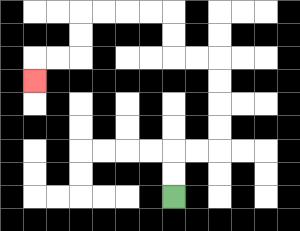{'start': '[7, 8]', 'end': '[1, 3]', 'path_directions': 'U,U,R,R,U,U,U,U,L,L,U,U,L,L,L,L,D,D,L,L,D', 'path_coordinates': '[[7, 8], [7, 7], [7, 6], [8, 6], [9, 6], [9, 5], [9, 4], [9, 3], [9, 2], [8, 2], [7, 2], [7, 1], [7, 0], [6, 0], [5, 0], [4, 0], [3, 0], [3, 1], [3, 2], [2, 2], [1, 2], [1, 3]]'}